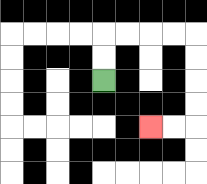{'start': '[4, 3]', 'end': '[6, 5]', 'path_directions': 'U,U,R,R,R,R,D,D,D,D,L,L', 'path_coordinates': '[[4, 3], [4, 2], [4, 1], [5, 1], [6, 1], [7, 1], [8, 1], [8, 2], [8, 3], [8, 4], [8, 5], [7, 5], [6, 5]]'}